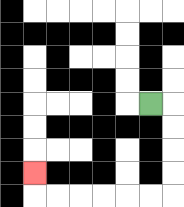{'start': '[6, 4]', 'end': '[1, 7]', 'path_directions': 'R,D,D,D,D,L,L,L,L,L,L,U', 'path_coordinates': '[[6, 4], [7, 4], [7, 5], [7, 6], [7, 7], [7, 8], [6, 8], [5, 8], [4, 8], [3, 8], [2, 8], [1, 8], [1, 7]]'}